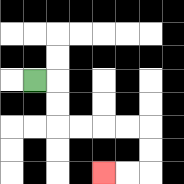{'start': '[1, 3]', 'end': '[4, 7]', 'path_directions': 'R,D,D,R,R,R,R,D,D,L,L', 'path_coordinates': '[[1, 3], [2, 3], [2, 4], [2, 5], [3, 5], [4, 5], [5, 5], [6, 5], [6, 6], [6, 7], [5, 7], [4, 7]]'}